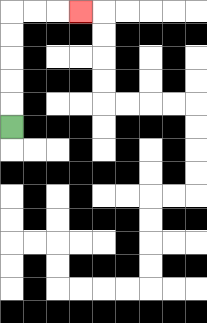{'start': '[0, 5]', 'end': '[3, 0]', 'path_directions': 'U,U,U,U,U,R,R,R', 'path_coordinates': '[[0, 5], [0, 4], [0, 3], [0, 2], [0, 1], [0, 0], [1, 0], [2, 0], [3, 0]]'}